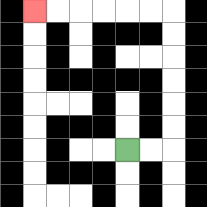{'start': '[5, 6]', 'end': '[1, 0]', 'path_directions': 'R,R,U,U,U,U,U,U,L,L,L,L,L,L', 'path_coordinates': '[[5, 6], [6, 6], [7, 6], [7, 5], [7, 4], [7, 3], [7, 2], [7, 1], [7, 0], [6, 0], [5, 0], [4, 0], [3, 0], [2, 0], [1, 0]]'}